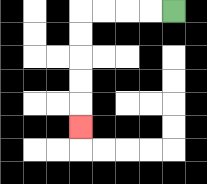{'start': '[7, 0]', 'end': '[3, 5]', 'path_directions': 'L,L,L,L,D,D,D,D,D', 'path_coordinates': '[[7, 0], [6, 0], [5, 0], [4, 0], [3, 0], [3, 1], [3, 2], [3, 3], [3, 4], [3, 5]]'}